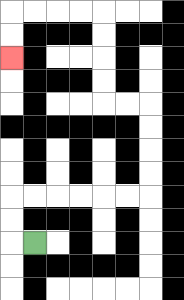{'start': '[1, 10]', 'end': '[0, 2]', 'path_directions': 'L,U,U,R,R,R,R,R,R,U,U,U,U,L,L,U,U,U,U,L,L,L,L,D,D', 'path_coordinates': '[[1, 10], [0, 10], [0, 9], [0, 8], [1, 8], [2, 8], [3, 8], [4, 8], [5, 8], [6, 8], [6, 7], [6, 6], [6, 5], [6, 4], [5, 4], [4, 4], [4, 3], [4, 2], [4, 1], [4, 0], [3, 0], [2, 0], [1, 0], [0, 0], [0, 1], [0, 2]]'}